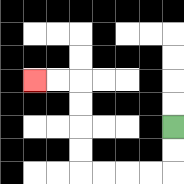{'start': '[7, 5]', 'end': '[1, 3]', 'path_directions': 'D,D,L,L,L,L,U,U,U,U,L,L', 'path_coordinates': '[[7, 5], [7, 6], [7, 7], [6, 7], [5, 7], [4, 7], [3, 7], [3, 6], [3, 5], [3, 4], [3, 3], [2, 3], [1, 3]]'}